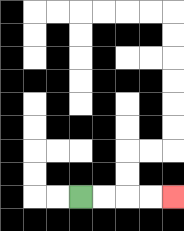{'start': '[3, 8]', 'end': '[7, 8]', 'path_directions': 'R,R,R,R', 'path_coordinates': '[[3, 8], [4, 8], [5, 8], [6, 8], [7, 8]]'}